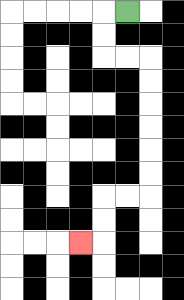{'start': '[5, 0]', 'end': '[3, 10]', 'path_directions': 'L,D,D,R,R,D,D,D,D,D,D,L,L,D,D,L', 'path_coordinates': '[[5, 0], [4, 0], [4, 1], [4, 2], [5, 2], [6, 2], [6, 3], [6, 4], [6, 5], [6, 6], [6, 7], [6, 8], [5, 8], [4, 8], [4, 9], [4, 10], [3, 10]]'}